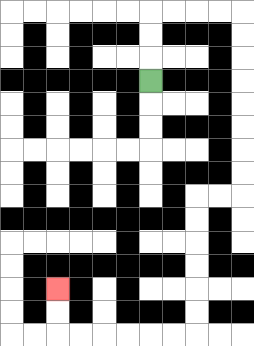{'start': '[6, 3]', 'end': '[2, 12]', 'path_directions': 'U,U,U,R,R,R,R,D,D,D,D,D,D,D,D,L,L,D,D,D,D,D,D,L,L,L,L,L,L,U,U', 'path_coordinates': '[[6, 3], [6, 2], [6, 1], [6, 0], [7, 0], [8, 0], [9, 0], [10, 0], [10, 1], [10, 2], [10, 3], [10, 4], [10, 5], [10, 6], [10, 7], [10, 8], [9, 8], [8, 8], [8, 9], [8, 10], [8, 11], [8, 12], [8, 13], [8, 14], [7, 14], [6, 14], [5, 14], [4, 14], [3, 14], [2, 14], [2, 13], [2, 12]]'}